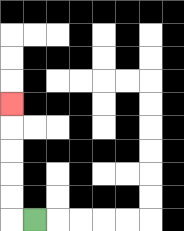{'start': '[1, 9]', 'end': '[0, 4]', 'path_directions': 'L,U,U,U,U,U', 'path_coordinates': '[[1, 9], [0, 9], [0, 8], [0, 7], [0, 6], [0, 5], [0, 4]]'}